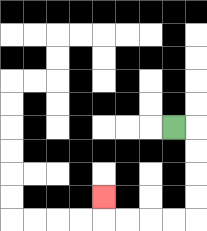{'start': '[7, 5]', 'end': '[4, 8]', 'path_directions': 'R,D,D,D,D,L,L,L,L,U', 'path_coordinates': '[[7, 5], [8, 5], [8, 6], [8, 7], [8, 8], [8, 9], [7, 9], [6, 9], [5, 9], [4, 9], [4, 8]]'}